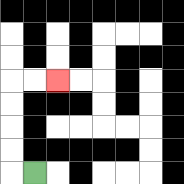{'start': '[1, 7]', 'end': '[2, 3]', 'path_directions': 'L,U,U,U,U,R,R', 'path_coordinates': '[[1, 7], [0, 7], [0, 6], [0, 5], [0, 4], [0, 3], [1, 3], [2, 3]]'}